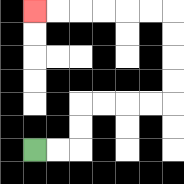{'start': '[1, 6]', 'end': '[1, 0]', 'path_directions': 'R,R,U,U,R,R,R,R,U,U,U,U,L,L,L,L,L,L', 'path_coordinates': '[[1, 6], [2, 6], [3, 6], [3, 5], [3, 4], [4, 4], [5, 4], [6, 4], [7, 4], [7, 3], [7, 2], [7, 1], [7, 0], [6, 0], [5, 0], [4, 0], [3, 0], [2, 0], [1, 0]]'}